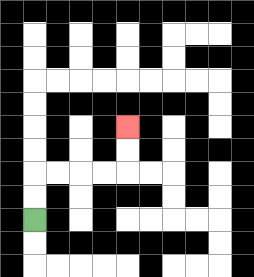{'start': '[1, 9]', 'end': '[5, 5]', 'path_directions': 'U,U,R,R,R,R,U,U', 'path_coordinates': '[[1, 9], [1, 8], [1, 7], [2, 7], [3, 7], [4, 7], [5, 7], [5, 6], [5, 5]]'}